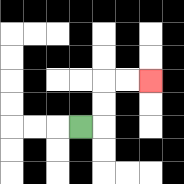{'start': '[3, 5]', 'end': '[6, 3]', 'path_directions': 'R,U,U,R,R', 'path_coordinates': '[[3, 5], [4, 5], [4, 4], [4, 3], [5, 3], [6, 3]]'}